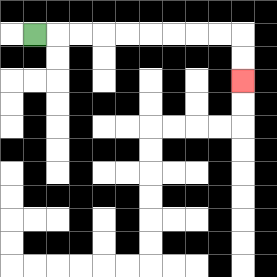{'start': '[1, 1]', 'end': '[10, 3]', 'path_directions': 'R,R,R,R,R,R,R,R,R,D,D', 'path_coordinates': '[[1, 1], [2, 1], [3, 1], [4, 1], [5, 1], [6, 1], [7, 1], [8, 1], [9, 1], [10, 1], [10, 2], [10, 3]]'}